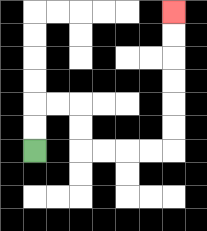{'start': '[1, 6]', 'end': '[7, 0]', 'path_directions': 'U,U,R,R,D,D,R,R,R,R,U,U,U,U,U,U', 'path_coordinates': '[[1, 6], [1, 5], [1, 4], [2, 4], [3, 4], [3, 5], [3, 6], [4, 6], [5, 6], [6, 6], [7, 6], [7, 5], [7, 4], [7, 3], [7, 2], [7, 1], [7, 0]]'}